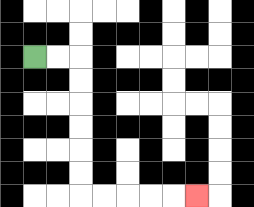{'start': '[1, 2]', 'end': '[8, 8]', 'path_directions': 'R,R,D,D,D,D,D,D,R,R,R,R,R', 'path_coordinates': '[[1, 2], [2, 2], [3, 2], [3, 3], [3, 4], [3, 5], [3, 6], [3, 7], [3, 8], [4, 8], [5, 8], [6, 8], [7, 8], [8, 8]]'}